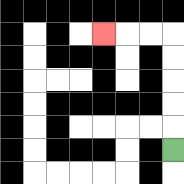{'start': '[7, 6]', 'end': '[4, 1]', 'path_directions': 'U,U,U,U,U,L,L,L', 'path_coordinates': '[[7, 6], [7, 5], [7, 4], [7, 3], [7, 2], [7, 1], [6, 1], [5, 1], [4, 1]]'}